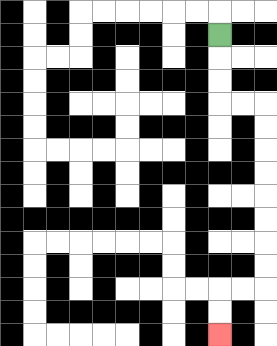{'start': '[9, 1]', 'end': '[9, 14]', 'path_directions': 'D,D,D,R,R,D,D,D,D,D,D,D,D,L,L,D,D', 'path_coordinates': '[[9, 1], [9, 2], [9, 3], [9, 4], [10, 4], [11, 4], [11, 5], [11, 6], [11, 7], [11, 8], [11, 9], [11, 10], [11, 11], [11, 12], [10, 12], [9, 12], [9, 13], [9, 14]]'}